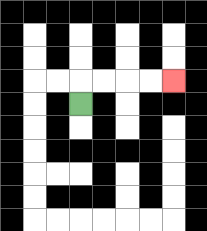{'start': '[3, 4]', 'end': '[7, 3]', 'path_directions': 'U,R,R,R,R', 'path_coordinates': '[[3, 4], [3, 3], [4, 3], [5, 3], [6, 3], [7, 3]]'}